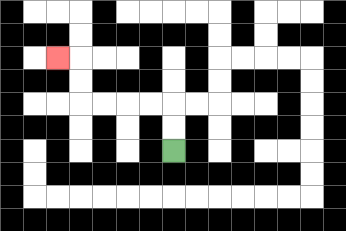{'start': '[7, 6]', 'end': '[2, 2]', 'path_directions': 'U,U,L,L,L,L,U,U,L', 'path_coordinates': '[[7, 6], [7, 5], [7, 4], [6, 4], [5, 4], [4, 4], [3, 4], [3, 3], [3, 2], [2, 2]]'}